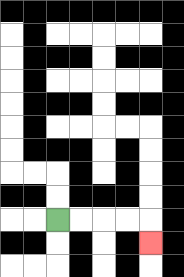{'start': '[2, 9]', 'end': '[6, 10]', 'path_directions': 'R,R,R,R,D', 'path_coordinates': '[[2, 9], [3, 9], [4, 9], [5, 9], [6, 9], [6, 10]]'}